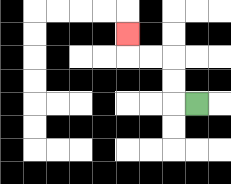{'start': '[8, 4]', 'end': '[5, 1]', 'path_directions': 'L,U,U,L,L,U', 'path_coordinates': '[[8, 4], [7, 4], [7, 3], [7, 2], [6, 2], [5, 2], [5, 1]]'}